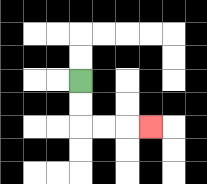{'start': '[3, 3]', 'end': '[6, 5]', 'path_directions': 'D,D,R,R,R', 'path_coordinates': '[[3, 3], [3, 4], [3, 5], [4, 5], [5, 5], [6, 5]]'}